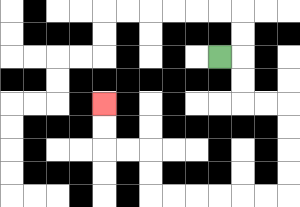{'start': '[9, 2]', 'end': '[4, 4]', 'path_directions': 'R,D,D,R,R,D,D,D,D,L,L,L,L,L,L,U,U,L,L,U,U', 'path_coordinates': '[[9, 2], [10, 2], [10, 3], [10, 4], [11, 4], [12, 4], [12, 5], [12, 6], [12, 7], [12, 8], [11, 8], [10, 8], [9, 8], [8, 8], [7, 8], [6, 8], [6, 7], [6, 6], [5, 6], [4, 6], [4, 5], [4, 4]]'}